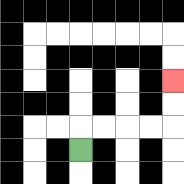{'start': '[3, 6]', 'end': '[7, 3]', 'path_directions': 'U,R,R,R,R,U,U', 'path_coordinates': '[[3, 6], [3, 5], [4, 5], [5, 5], [6, 5], [7, 5], [7, 4], [7, 3]]'}